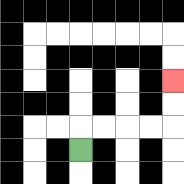{'start': '[3, 6]', 'end': '[7, 3]', 'path_directions': 'U,R,R,R,R,U,U', 'path_coordinates': '[[3, 6], [3, 5], [4, 5], [5, 5], [6, 5], [7, 5], [7, 4], [7, 3]]'}